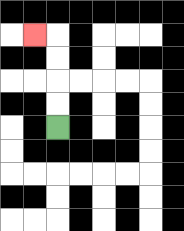{'start': '[2, 5]', 'end': '[1, 1]', 'path_directions': 'U,U,U,U,L', 'path_coordinates': '[[2, 5], [2, 4], [2, 3], [2, 2], [2, 1], [1, 1]]'}